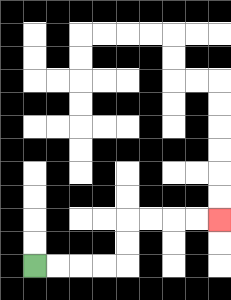{'start': '[1, 11]', 'end': '[9, 9]', 'path_directions': 'R,R,R,R,U,U,R,R,R,R', 'path_coordinates': '[[1, 11], [2, 11], [3, 11], [4, 11], [5, 11], [5, 10], [5, 9], [6, 9], [7, 9], [8, 9], [9, 9]]'}